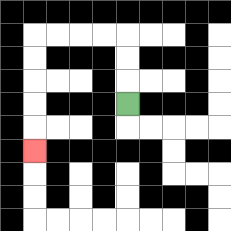{'start': '[5, 4]', 'end': '[1, 6]', 'path_directions': 'U,U,U,L,L,L,L,D,D,D,D,D', 'path_coordinates': '[[5, 4], [5, 3], [5, 2], [5, 1], [4, 1], [3, 1], [2, 1], [1, 1], [1, 2], [1, 3], [1, 4], [1, 5], [1, 6]]'}